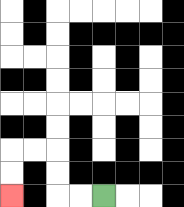{'start': '[4, 8]', 'end': '[0, 8]', 'path_directions': 'L,L,U,U,L,L,D,D', 'path_coordinates': '[[4, 8], [3, 8], [2, 8], [2, 7], [2, 6], [1, 6], [0, 6], [0, 7], [0, 8]]'}